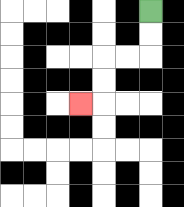{'start': '[6, 0]', 'end': '[3, 4]', 'path_directions': 'D,D,L,L,D,D,L', 'path_coordinates': '[[6, 0], [6, 1], [6, 2], [5, 2], [4, 2], [4, 3], [4, 4], [3, 4]]'}